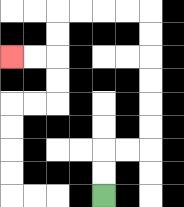{'start': '[4, 8]', 'end': '[0, 2]', 'path_directions': 'U,U,R,R,U,U,U,U,U,U,L,L,L,L,D,D,L,L', 'path_coordinates': '[[4, 8], [4, 7], [4, 6], [5, 6], [6, 6], [6, 5], [6, 4], [6, 3], [6, 2], [6, 1], [6, 0], [5, 0], [4, 0], [3, 0], [2, 0], [2, 1], [2, 2], [1, 2], [0, 2]]'}